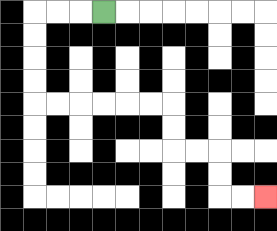{'start': '[4, 0]', 'end': '[11, 8]', 'path_directions': 'L,L,L,D,D,D,D,R,R,R,R,R,R,D,D,R,R,D,D,R,R', 'path_coordinates': '[[4, 0], [3, 0], [2, 0], [1, 0], [1, 1], [1, 2], [1, 3], [1, 4], [2, 4], [3, 4], [4, 4], [5, 4], [6, 4], [7, 4], [7, 5], [7, 6], [8, 6], [9, 6], [9, 7], [9, 8], [10, 8], [11, 8]]'}